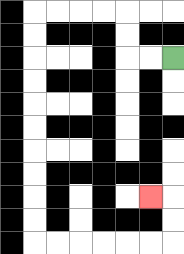{'start': '[7, 2]', 'end': '[6, 8]', 'path_directions': 'L,L,U,U,L,L,L,L,D,D,D,D,D,D,D,D,D,D,R,R,R,R,R,R,U,U,L', 'path_coordinates': '[[7, 2], [6, 2], [5, 2], [5, 1], [5, 0], [4, 0], [3, 0], [2, 0], [1, 0], [1, 1], [1, 2], [1, 3], [1, 4], [1, 5], [1, 6], [1, 7], [1, 8], [1, 9], [1, 10], [2, 10], [3, 10], [4, 10], [5, 10], [6, 10], [7, 10], [7, 9], [7, 8], [6, 8]]'}